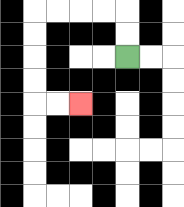{'start': '[5, 2]', 'end': '[3, 4]', 'path_directions': 'U,U,L,L,L,L,D,D,D,D,R,R', 'path_coordinates': '[[5, 2], [5, 1], [5, 0], [4, 0], [3, 0], [2, 0], [1, 0], [1, 1], [1, 2], [1, 3], [1, 4], [2, 4], [3, 4]]'}